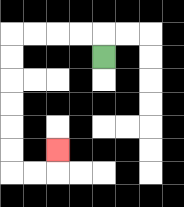{'start': '[4, 2]', 'end': '[2, 6]', 'path_directions': 'U,L,L,L,L,D,D,D,D,D,D,R,R,U', 'path_coordinates': '[[4, 2], [4, 1], [3, 1], [2, 1], [1, 1], [0, 1], [0, 2], [0, 3], [0, 4], [0, 5], [0, 6], [0, 7], [1, 7], [2, 7], [2, 6]]'}